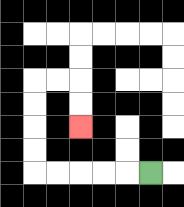{'start': '[6, 7]', 'end': '[3, 5]', 'path_directions': 'L,L,L,L,L,U,U,U,U,R,R,D,D', 'path_coordinates': '[[6, 7], [5, 7], [4, 7], [3, 7], [2, 7], [1, 7], [1, 6], [1, 5], [1, 4], [1, 3], [2, 3], [3, 3], [3, 4], [3, 5]]'}